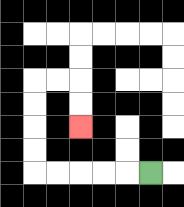{'start': '[6, 7]', 'end': '[3, 5]', 'path_directions': 'L,L,L,L,L,U,U,U,U,R,R,D,D', 'path_coordinates': '[[6, 7], [5, 7], [4, 7], [3, 7], [2, 7], [1, 7], [1, 6], [1, 5], [1, 4], [1, 3], [2, 3], [3, 3], [3, 4], [3, 5]]'}